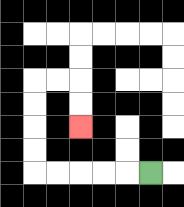{'start': '[6, 7]', 'end': '[3, 5]', 'path_directions': 'L,L,L,L,L,U,U,U,U,R,R,D,D', 'path_coordinates': '[[6, 7], [5, 7], [4, 7], [3, 7], [2, 7], [1, 7], [1, 6], [1, 5], [1, 4], [1, 3], [2, 3], [3, 3], [3, 4], [3, 5]]'}